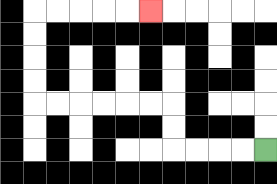{'start': '[11, 6]', 'end': '[6, 0]', 'path_directions': 'L,L,L,L,U,U,L,L,L,L,L,L,U,U,U,U,R,R,R,R,R', 'path_coordinates': '[[11, 6], [10, 6], [9, 6], [8, 6], [7, 6], [7, 5], [7, 4], [6, 4], [5, 4], [4, 4], [3, 4], [2, 4], [1, 4], [1, 3], [1, 2], [1, 1], [1, 0], [2, 0], [3, 0], [4, 0], [5, 0], [6, 0]]'}